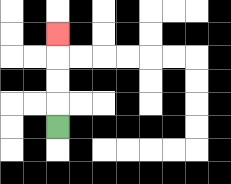{'start': '[2, 5]', 'end': '[2, 1]', 'path_directions': 'U,U,U,U', 'path_coordinates': '[[2, 5], [2, 4], [2, 3], [2, 2], [2, 1]]'}